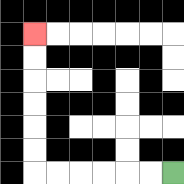{'start': '[7, 7]', 'end': '[1, 1]', 'path_directions': 'L,L,L,L,L,L,U,U,U,U,U,U', 'path_coordinates': '[[7, 7], [6, 7], [5, 7], [4, 7], [3, 7], [2, 7], [1, 7], [1, 6], [1, 5], [1, 4], [1, 3], [1, 2], [1, 1]]'}